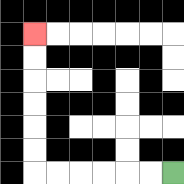{'start': '[7, 7]', 'end': '[1, 1]', 'path_directions': 'L,L,L,L,L,L,U,U,U,U,U,U', 'path_coordinates': '[[7, 7], [6, 7], [5, 7], [4, 7], [3, 7], [2, 7], [1, 7], [1, 6], [1, 5], [1, 4], [1, 3], [1, 2], [1, 1]]'}